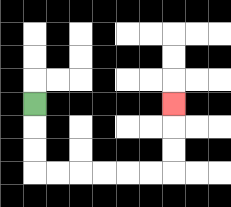{'start': '[1, 4]', 'end': '[7, 4]', 'path_directions': 'D,D,D,R,R,R,R,R,R,U,U,U', 'path_coordinates': '[[1, 4], [1, 5], [1, 6], [1, 7], [2, 7], [3, 7], [4, 7], [5, 7], [6, 7], [7, 7], [7, 6], [7, 5], [7, 4]]'}